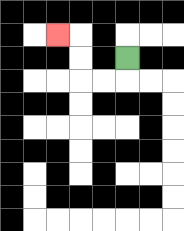{'start': '[5, 2]', 'end': '[2, 1]', 'path_directions': 'D,L,L,U,U,L', 'path_coordinates': '[[5, 2], [5, 3], [4, 3], [3, 3], [3, 2], [3, 1], [2, 1]]'}